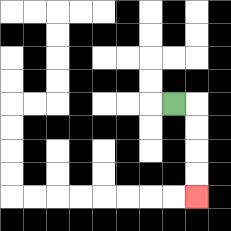{'start': '[7, 4]', 'end': '[8, 8]', 'path_directions': 'R,D,D,D,D', 'path_coordinates': '[[7, 4], [8, 4], [8, 5], [8, 6], [8, 7], [8, 8]]'}